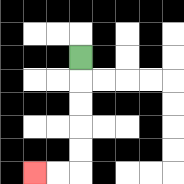{'start': '[3, 2]', 'end': '[1, 7]', 'path_directions': 'D,D,D,D,D,L,L', 'path_coordinates': '[[3, 2], [3, 3], [3, 4], [3, 5], [3, 6], [3, 7], [2, 7], [1, 7]]'}